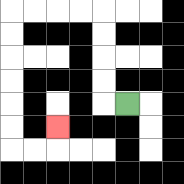{'start': '[5, 4]', 'end': '[2, 5]', 'path_directions': 'L,U,U,U,U,L,L,L,L,D,D,D,D,D,D,R,R,U', 'path_coordinates': '[[5, 4], [4, 4], [4, 3], [4, 2], [4, 1], [4, 0], [3, 0], [2, 0], [1, 0], [0, 0], [0, 1], [0, 2], [0, 3], [0, 4], [0, 5], [0, 6], [1, 6], [2, 6], [2, 5]]'}